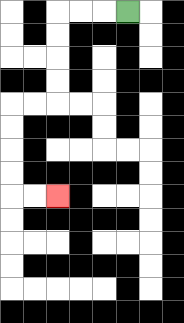{'start': '[5, 0]', 'end': '[2, 8]', 'path_directions': 'L,L,L,D,D,D,D,L,L,D,D,D,D,R,R', 'path_coordinates': '[[5, 0], [4, 0], [3, 0], [2, 0], [2, 1], [2, 2], [2, 3], [2, 4], [1, 4], [0, 4], [0, 5], [0, 6], [0, 7], [0, 8], [1, 8], [2, 8]]'}